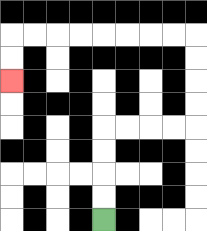{'start': '[4, 9]', 'end': '[0, 3]', 'path_directions': 'U,U,U,U,R,R,R,R,U,U,U,U,L,L,L,L,L,L,L,L,D,D', 'path_coordinates': '[[4, 9], [4, 8], [4, 7], [4, 6], [4, 5], [5, 5], [6, 5], [7, 5], [8, 5], [8, 4], [8, 3], [8, 2], [8, 1], [7, 1], [6, 1], [5, 1], [4, 1], [3, 1], [2, 1], [1, 1], [0, 1], [0, 2], [0, 3]]'}